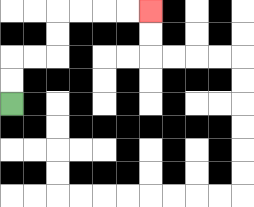{'start': '[0, 4]', 'end': '[6, 0]', 'path_directions': 'U,U,R,R,U,U,R,R,R,R', 'path_coordinates': '[[0, 4], [0, 3], [0, 2], [1, 2], [2, 2], [2, 1], [2, 0], [3, 0], [4, 0], [5, 0], [6, 0]]'}